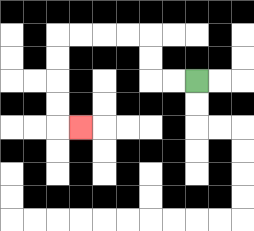{'start': '[8, 3]', 'end': '[3, 5]', 'path_directions': 'L,L,U,U,L,L,L,L,D,D,D,D,R', 'path_coordinates': '[[8, 3], [7, 3], [6, 3], [6, 2], [6, 1], [5, 1], [4, 1], [3, 1], [2, 1], [2, 2], [2, 3], [2, 4], [2, 5], [3, 5]]'}